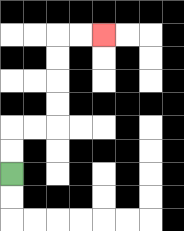{'start': '[0, 7]', 'end': '[4, 1]', 'path_directions': 'U,U,R,R,U,U,U,U,R,R', 'path_coordinates': '[[0, 7], [0, 6], [0, 5], [1, 5], [2, 5], [2, 4], [2, 3], [2, 2], [2, 1], [3, 1], [4, 1]]'}